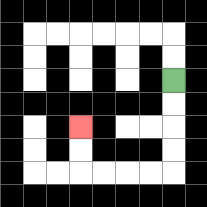{'start': '[7, 3]', 'end': '[3, 5]', 'path_directions': 'D,D,D,D,L,L,L,L,U,U', 'path_coordinates': '[[7, 3], [7, 4], [7, 5], [7, 6], [7, 7], [6, 7], [5, 7], [4, 7], [3, 7], [3, 6], [3, 5]]'}